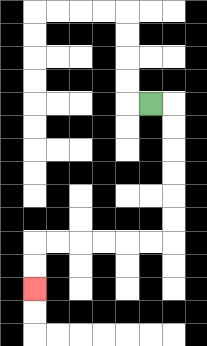{'start': '[6, 4]', 'end': '[1, 12]', 'path_directions': 'R,D,D,D,D,D,D,L,L,L,L,L,L,D,D', 'path_coordinates': '[[6, 4], [7, 4], [7, 5], [7, 6], [7, 7], [7, 8], [7, 9], [7, 10], [6, 10], [5, 10], [4, 10], [3, 10], [2, 10], [1, 10], [1, 11], [1, 12]]'}